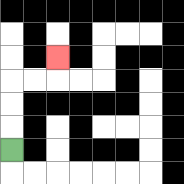{'start': '[0, 6]', 'end': '[2, 2]', 'path_directions': 'U,U,U,R,R,U', 'path_coordinates': '[[0, 6], [0, 5], [0, 4], [0, 3], [1, 3], [2, 3], [2, 2]]'}